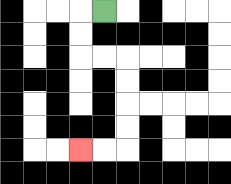{'start': '[4, 0]', 'end': '[3, 6]', 'path_directions': 'L,D,D,R,R,D,D,D,D,L,L', 'path_coordinates': '[[4, 0], [3, 0], [3, 1], [3, 2], [4, 2], [5, 2], [5, 3], [5, 4], [5, 5], [5, 6], [4, 6], [3, 6]]'}